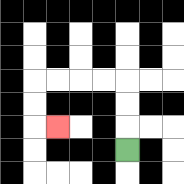{'start': '[5, 6]', 'end': '[2, 5]', 'path_directions': 'U,U,U,L,L,L,L,D,D,R', 'path_coordinates': '[[5, 6], [5, 5], [5, 4], [5, 3], [4, 3], [3, 3], [2, 3], [1, 3], [1, 4], [1, 5], [2, 5]]'}